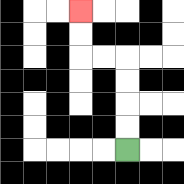{'start': '[5, 6]', 'end': '[3, 0]', 'path_directions': 'U,U,U,U,L,L,U,U', 'path_coordinates': '[[5, 6], [5, 5], [5, 4], [5, 3], [5, 2], [4, 2], [3, 2], [3, 1], [3, 0]]'}